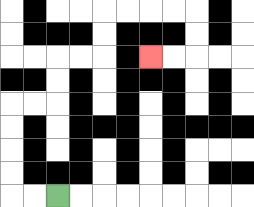{'start': '[2, 8]', 'end': '[6, 2]', 'path_directions': 'L,L,U,U,U,U,R,R,U,U,R,R,U,U,R,R,R,R,D,D,L,L', 'path_coordinates': '[[2, 8], [1, 8], [0, 8], [0, 7], [0, 6], [0, 5], [0, 4], [1, 4], [2, 4], [2, 3], [2, 2], [3, 2], [4, 2], [4, 1], [4, 0], [5, 0], [6, 0], [7, 0], [8, 0], [8, 1], [8, 2], [7, 2], [6, 2]]'}